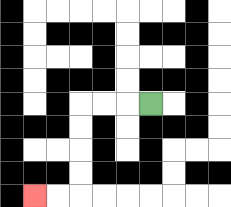{'start': '[6, 4]', 'end': '[1, 8]', 'path_directions': 'L,L,L,D,D,D,D,L,L', 'path_coordinates': '[[6, 4], [5, 4], [4, 4], [3, 4], [3, 5], [3, 6], [3, 7], [3, 8], [2, 8], [1, 8]]'}